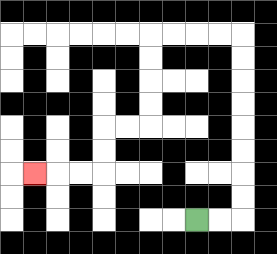{'start': '[8, 9]', 'end': '[1, 7]', 'path_directions': 'R,R,U,U,U,U,U,U,U,U,L,L,L,L,D,D,D,D,L,L,D,D,L,L,L', 'path_coordinates': '[[8, 9], [9, 9], [10, 9], [10, 8], [10, 7], [10, 6], [10, 5], [10, 4], [10, 3], [10, 2], [10, 1], [9, 1], [8, 1], [7, 1], [6, 1], [6, 2], [6, 3], [6, 4], [6, 5], [5, 5], [4, 5], [4, 6], [4, 7], [3, 7], [2, 7], [1, 7]]'}